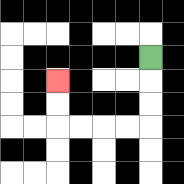{'start': '[6, 2]', 'end': '[2, 3]', 'path_directions': 'D,D,D,L,L,L,L,U,U', 'path_coordinates': '[[6, 2], [6, 3], [6, 4], [6, 5], [5, 5], [4, 5], [3, 5], [2, 5], [2, 4], [2, 3]]'}